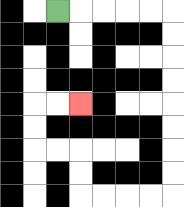{'start': '[2, 0]', 'end': '[3, 4]', 'path_directions': 'R,R,R,R,R,D,D,D,D,D,D,D,D,L,L,L,L,U,U,L,L,U,U,R,R', 'path_coordinates': '[[2, 0], [3, 0], [4, 0], [5, 0], [6, 0], [7, 0], [7, 1], [7, 2], [7, 3], [7, 4], [7, 5], [7, 6], [7, 7], [7, 8], [6, 8], [5, 8], [4, 8], [3, 8], [3, 7], [3, 6], [2, 6], [1, 6], [1, 5], [1, 4], [2, 4], [3, 4]]'}